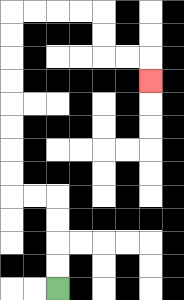{'start': '[2, 12]', 'end': '[6, 3]', 'path_directions': 'U,U,U,U,L,L,U,U,U,U,U,U,U,U,R,R,R,R,D,D,R,R,D', 'path_coordinates': '[[2, 12], [2, 11], [2, 10], [2, 9], [2, 8], [1, 8], [0, 8], [0, 7], [0, 6], [0, 5], [0, 4], [0, 3], [0, 2], [0, 1], [0, 0], [1, 0], [2, 0], [3, 0], [4, 0], [4, 1], [4, 2], [5, 2], [6, 2], [6, 3]]'}